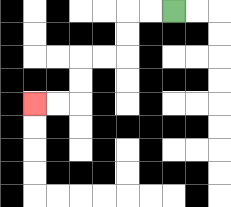{'start': '[7, 0]', 'end': '[1, 4]', 'path_directions': 'L,L,D,D,L,L,D,D,L,L', 'path_coordinates': '[[7, 0], [6, 0], [5, 0], [5, 1], [5, 2], [4, 2], [3, 2], [3, 3], [3, 4], [2, 4], [1, 4]]'}